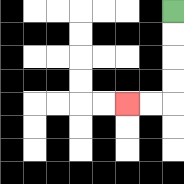{'start': '[7, 0]', 'end': '[5, 4]', 'path_directions': 'D,D,D,D,L,L', 'path_coordinates': '[[7, 0], [7, 1], [7, 2], [7, 3], [7, 4], [6, 4], [5, 4]]'}